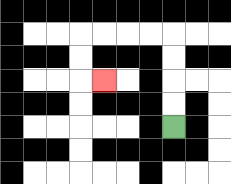{'start': '[7, 5]', 'end': '[4, 3]', 'path_directions': 'U,U,U,U,L,L,L,L,D,D,R', 'path_coordinates': '[[7, 5], [7, 4], [7, 3], [7, 2], [7, 1], [6, 1], [5, 1], [4, 1], [3, 1], [3, 2], [3, 3], [4, 3]]'}